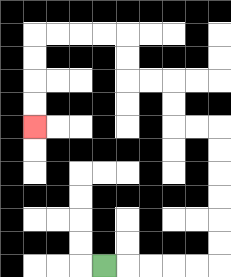{'start': '[4, 11]', 'end': '[1, 5]', 'path_directions': 'R,R,R,R,R,U,U,U,U,U,U,L,L,U,U,L,L,U,U,L,L,L,L,D,D,D,D', 'path_coordinates': '[[4, 11], [5, 11], [6, 11], [7, 11], [8, 11], [9, 11], [9, 10], [9, 9], [9, 8], [9, 7], [9, 6], [9, 5], [8, 5], [7, 5], [7, 4], [7, 3], [6, 3], [5, 3], [5, 2], [5, 1], [4, 1], [3, 1], [2, 1], [1, 1], [1, 2], [1, 3], [1, 4], [1, 5]]'}